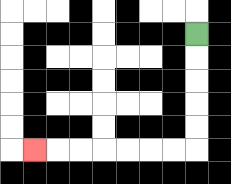{'start': '[8, 1]', 'end': '[1, 6]', 'path_directions': 'D,D,D,D,D,L,L,L,L,L,L,L', 'path_coordinates': '[[8, 1], [8, 2], [8, 3], [8, 4], [8, 5], [8, 6], [7, 6], [6, 6], [5, 6], [4, 6], [3, 6], [2, 6], [1, 6]]'}